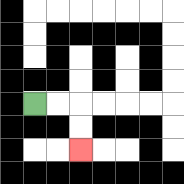{'start': '[1, 4]', 'end': '[3, 6]', 'path_directions': 'R,R,D,D', 'path_coordinates': '[[1, 4], [2, 4], [3, 4], [3, 5], [3, 6]]'}